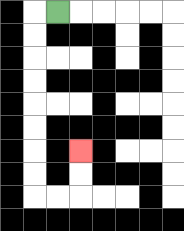{'start': '[2, 0]', 'end': '[3, 6]', 'path_directions': 'L,D,D,D,D,D,D,D,D,R,R,U,U', 'path_coordinates': '[[2, 0], [1, 0], [1, 1], [1, 2], [1, 3], [1, 4], [1, 5], [1, 6], [1, 7], [1, 8], [2, 8], [3, 8], [3, 7], [3, 6]]'}